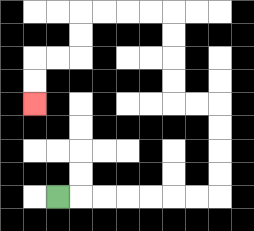{'start': '[2, 8]', 'end': '[1, 4]', 'path_directions': 'R,R,R,R,R,R,R,U,U,U,U,L,L,U,U,U,U,L,L,L,L,D,D,L,L,D,D', 'path_coordinates': '[[2, 8], [3, 8], [4, 8], [5, 8], [6, 8], [7, 8], [8, 8], [9, 8], [9, 7], [9, 6], [9, 5], [9, 4], [8, 4], [7, 4], [7, 3], [7, 2], [7, 1], [7, 0], [6, 0], [5, 0], [4, 0], [3, 0], [3, 1], [3, 2], [2, 2], [1, 2], [1, 3], [1, 4]]'}